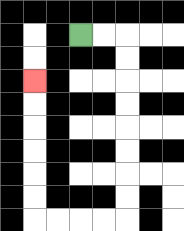{'start': '[3, 1]', 'end': '[1, 3]', 'path_directions': 'R,R,D,D,D,D,D,D,D,D,L,L,L,L,U,U,U,U,U,U', 'path_coordinates': '[[3, 1], [4, 1], [5, 1], [5, 2], [5, 3], [5, 4], [5, 5], [5, 6], [5, 7], [5, 8], [5, 9], [4, 9], [3, 9], [2, 9], [1, 9], [1, 8], [1, 7], [1, 6], [1, 5], [1, 4], [1, 3]]'}